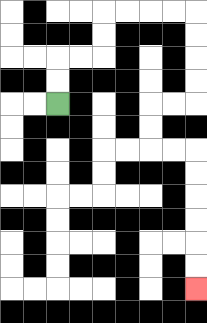{'start': '[2, 4]', 'end': '[8, 12]', 'path_directions': 'U,U,R,R,U,U,R,R,R,R,D,D,D,D,L,L,D,D,R,R,D,D,D,D,D,D', 'path_coordinates': '[[2, 4], [2, 3], [2, 2], [3, 2], [4, 2], [4, 1], [4, 0], [5, 0], [6, 0], [7, 0], [8, 0], [8, 1], [8, 2], [8, 3], [8, 4], [7, 4], [6, 4], [6, 5], [6, 6], [7, 6], [8, 6], [8, 7], [8, 8], [8, 9], [8, 10], [8, 11], [8, 12]]'}